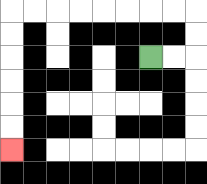{'start': '[6, 2]', 'end': '[0, 6]', 'path_directions': 'R,R,U,U,L,L,L,L,L,L,L,L,D,D,D,D,D,D', 'path_coordinates': '[[6, 2], [7, 2], [8, 2], [8, 1], [8, 0], [7, 0], [6, 0], [5, 0], [4, 0], [3, 0], [2, 0], [1, 0], [0, 0], [0, 1], [0, 2], [0, 3], [0, 4], [0, 5], [0, 6]]'}